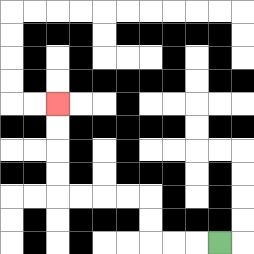{'start': '[9, 10]', 'end': '[2, 4]', 'path_directions': 'L,L,L,U,U,L,L,L,L,U,U,U,U', 'path_coordinates': '[[9, 10], [8, 10], [7, 10], [6, 10], [6, 9], [6, 8], [5, 8], [4, 8], [3, 8], [2, 8], [2, 7], [2, 6], [2, 5], [2, 4]]'}